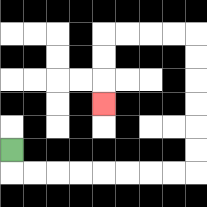{'start': '[0, 6]', 'end': '[4, 4]', 'path_directions': 'D,R,R,R,R,R,R,R,R,U,U,U,U,U,U,L,L,L,L,D,D,D', 'path_coordinates': '[[0, 6], [0, 7], [1, 7], [2, 7], [3, 7], [4, 7], [5, 7], [6, 7], [7, 7], [8, 7], [8, 6], [8, 5], [8, 4], [8, 3], [8, 2], [8, 1], [7, 1], [6, 1], [5, 1], [4, 1], [4, 2], [4, 3], [4, 4]]'}